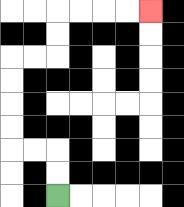{'start': '[2, 8]', 'end': '[6, 0]', 'path_directions': 'U,U,L,L,U,U,U,U,R,R,U,U,R,R,R,R', 'path_coordinates': '[[2, 8], [2, 7], [2, 6], [1, 6], [0, 6], [0, 5], [0, 4], [0, 3], [0, 2], [1, 2], [2, 2], [2, 1], [2, 0], [3, 0], [4, 0], [5, 0], [6, 0]]'}